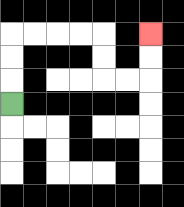{'start': '[0, 4]', 'end': '[6, 1]', 'path_directions': 'U,U,U,R,R,R,R,D,D,R,R,U,U', 'path_coordinates': '[[0, 4], [0, 3], [0, 2], [0, 1], [1, 1], [2, 1], [3, 1], [4, 1], [4, 2], [4, 3], [5, 3], [6, 3], [6, 2], [6, 1]]'}